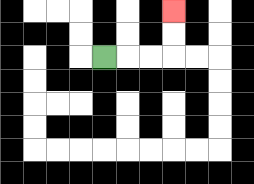{'start': '[4, 2]', 'end': '[7, 0]', 'path_directions': 'R,R,R,U,U', 'path_coordinates': '[[4, 2], [5, 2], [6, 2], [7, 2], [7, 1], [7, 0]]'}